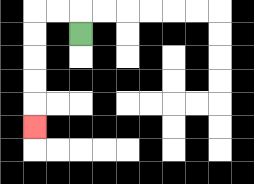{'start': '[3, 1]', 'end': '[1, 5]', 'path_directions': 'U,L,L,D,D,D,D,D', 'path_coordinates': '[[3, 1], [3, 0], [2, 0], [1, 0], [1, 1], [1, 2], [1, 3], [1, 4], [1, 5]]'}